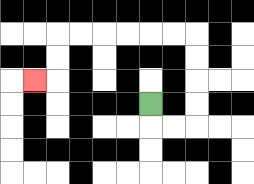{'start': '[6, 4]', 'end': '[1, 3]', 'path_directions': 'D,R,R,U,U,U,U,L,L,L,L,L,L,D,D,L', 'path_coordinates': '[[6, 4], [6, 5], [7, 5], [8, 5], [8, 4], [8, 3], [8, 2], [8, 1], [7, 1], [6, 1], [5, 1], [4, 1], [3, 1], [2, 1], [2, 2], [2, 3], [1, 3]]'}